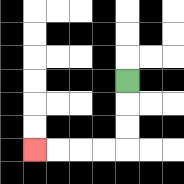{'start': '[5, 3]', 'end': '[1, 6]', 'path_directions': 'D,D,D,L,L,L,L', 'path_coordinates': '[[5, 3], [5, 4], [5, 5], [5, 6], [4, 6], [3, 6], [2, 6], [1, 6]]'}